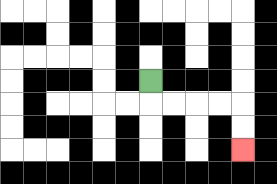{'start': '[6, 3]', 'end': '[10, 6]', 'path_directions': 'D,R,R,R,R,D,D', 'path_coordinates': '[[6, 3], [6, 4], [7, 4], [8, 4], [9, 4], [10, 4], [10, 5], [10, 6]]'}